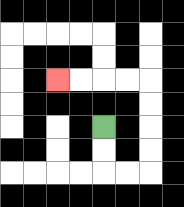{'start': '[4, 5]', 'end': '[2, 3]', 'path_directions': 'D,D,R,R,U,U,U,U,L,L,L,L', 'path_coordinates': '[[4, 5], [4, 6], [4, 7], [5, 7], [6, 7], [6, 6], [6, 5], [6, 4], [6, 3], [5, 3], [4, 3], [3, 3], [2, 3]]'}